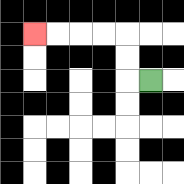{'start': '[6, 3]', 'end': '[1, 1]', 'path_directions': 'L,U,U,L,L,L,L', 'path_coordinates': '[[6, 3], [5, 3], [5, 2], [5, 1], [4, 1], [3, 1], [2, 1], [1, 1]]'}